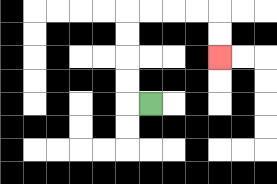{'start': '[6, 4]', 'end': '[9, 2]', 'path_directions': 'L,U,U,U,U,R,R,R,R,D,D', 'path_coordinates': '[[6, 4], [5, 4], [5, 3], [5, 2], [5, 1], [5, 0], [6, 0], [7, 0], [8, 0], [9, 0], [9, 1], [9, 2]]'}